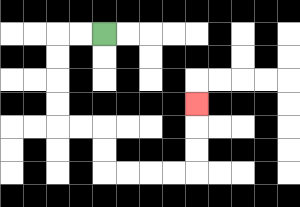{'start': '[4, 1]', 'end': '[8, 4]', 'path_directions': 'L,L,D,D,D,D,R,R,D,D,R,R,R,R,U,U,U', 'path_coordinates': '[[4, 1], [3, 1], [2, 1], [2, 2], [2, 3], [2, 4], [2, 5], [3, 5], [4, 5], [4, 6], [4, 7], [5, 7], [6, 7], [7, 7], [8, 7], [8, 6], [8, 5], [8, 4]]'}